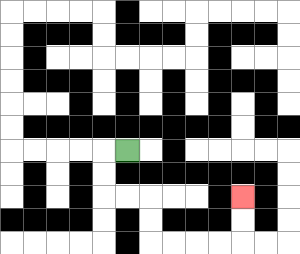{'start': '[5, 6]', 'end': '[10, 8]', 'path_directions': 'L,D,D,R,R,D,D,R,R,R,R,U,U', 'path_coordinates': '[[5, 6], [4, 6], [4, 7], [4, 8], [5, 8], [6, 8], [6, 9], [6, 10], [7, 10], [8, 10], [9, 10], [10, 10], [10, 9], [10, 8]]'}